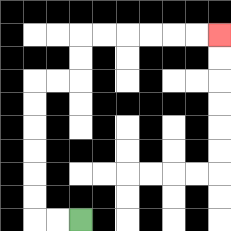{'start': '[3, 9]', 'end': '[9, 1]', 'path_directions': 'L,L,U,U,U,U,U,U,R,R,U,U,R,R,R,R,R,R', 'path_coordinates': '[[3, 9], [2, 9], [1, 9], [1, 8], [1, 7], [1, 6], [1, 5], [1, 4], [1, 3], [2, 3], [3, 3], [3, 2], [3, 1], [4, 1], [5, 1], [6, 1], [7, 1], [8, 1], [9, 1]]'}